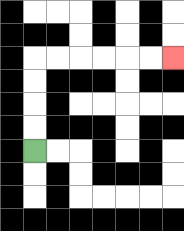{'start': '[1, 6]', 'end': '[7, 2]', 'path_directions': 'U,U,U,U,R,R,R,R,R,R', 'path_coordinates': '[[1, 6], [1, 5], [1, 4], [1, 3], [1, 2], [2, 2], [3, 2], [4, 2], [5, 2], [6, 2], [7, 2]]'}